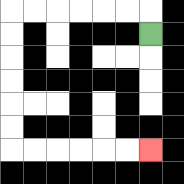{'start': '[6, 1]', 'end': '[6, 6]', 'path_directions': 'U,L,L,L,L,L,L,D,D,D,D,D,D,R,R,R,R,R,R', 'path_coordinates': '[[6, 1], [6, 0], [5, 0], [4, 0], [3, 0], [2, 0], [1, 0], [0, 0], [0, 1], [0, 2], [0, 3], [0, 4], [0, 5], [0, 6], [1, 6], [2, 6], [3, 6], [4, 6], [5, 6], [6, 6]]'}